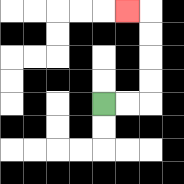{'start': '[4, 4]', 'end': '[5, 0]', 'path_directions': 'R,R,U,U,U,U,L', 'path_coordinates': '[[4, 4], [5, 4], [6, 4], [6, 3], [6, 2], [6, 1], [6, 0], [5, 0]]'}